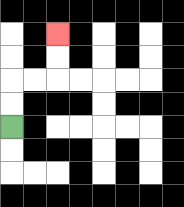{'start': '[0, 5]', 'end': '[2, 1]', 'path_directions': 'U,U,R,R,U,U', 'path_coordinates': '[[0, 5], [0, 4], [0, 3], [1, 3], [2, 3], [2, 2], [2, 1]]'}